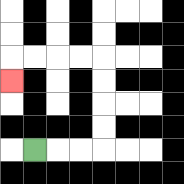{'start': '[1, 6]', 'end': '[0, 3]', 'path_directions': 'R,R,R,U,U,U,U,L,L,L,L,D', 'path_coordinates': '[[1, 6], [2, 6], [3, 6], [4, 6], [4, 5], [4, 4], [4, 3], [4, 2], [3, 2], [2, 2], [1, 2], [0, 2], [0, 3]]'}